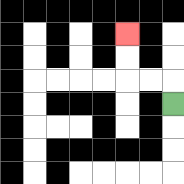{'start': '[7, 4]', 'end': '[5, 1]', 'path_directions': 'U,L,L,U,U', 'path_coordinates': '[[7, 4], [7, 3], [6, 3], [5, 3], [5, 2], [5, 1]]'}